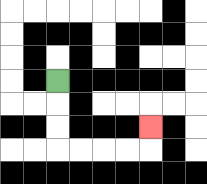{'start': '[2, 3]', 'end': '[6, 5]', 'path_directions': 'D,D,D,R,R,R,R,U', 'path_coordinates': '[[2, 3], [2, 4], [2, 5], [2, 6], [3, 6], [4, 6], [5, 6], [6, 6], [6, 5]]'}